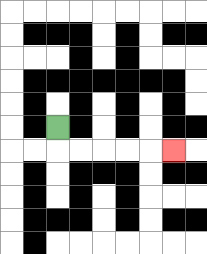{'start': '[2, 5]', 'end': '[7, 6]', 'path_directions': 'D,R,R,R,R,R', 'path_coordinates': '[[2, 5], [2, 6], [3, 6], [4, 6], [5, 6], [6, 6], [7, 6]]'}